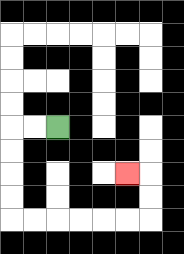{'start': '[2, 5]', 'end': '[5, 7]', 'path_directions': 'L,L,D,D,D,D,R,R,R,R,R,R,U,U,L', 'path_coordinates': '[[2, 5], [1, 5], [0, 5], [0, 6], [0, 7], [0, 8], [0, 9], [1, 9], [2, 9], [3, 9], [4, 9], [5, 9], [6, 9], [6, 8], [6, 7], [5, 7]]'}